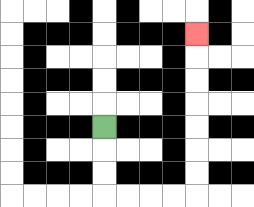{'start': '[4, 5]', 'end': '[8, 1]', 'path_directions': 'D,D,D,R,R,R,R,U,U,U,U,U,U,U', 'path_coordinates': '[[4, 5], [4, 6], [4, 7], [4, 8], [5, 8], [6, 8], [7, 8], [8, 8], [8, 7], [8, 6], [8, 5], [8, 4], [8, 3], [8, 2], [8, 1]]'}